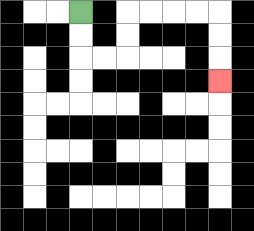{'start': '[3, 0]', 'end': '[9, 3]', 'path_directions': 'D,D,R,R,U,U,R,R,R,R,D,D,D', 'path_coordinates': '[[3, 0], [3, 1], [3, 2], [4, 2], [5, 2], [5, 1], [5, 0], [6, 0], [7, 0], [8, 0], [9, 0], [9, 1], [9, 2], [9, 3]]'}